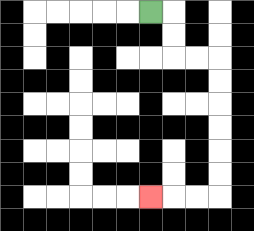{'start': '[6, 0]', 'end': '[6, 8]', 'path_directions': 'R,D,D,R,R,D,D,D,D,D,D,L,L,L', 'path_coordinates': '[[6, 0], [7, 0], [7, 1], [7, 2], [8, 2], [9, 2], [9, 3], [9, 4], [9, 5], [9, 6], [9, 7], [9, 8], [8, 8], [7, 8], [6, 8]]'}